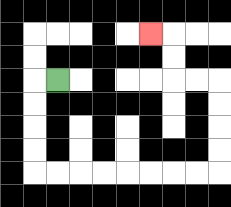{'start': '[2, 3]', 'end': '[6, 1]', 'path_directions': 'L,D,D,D,D,R,R,R,R,R,R,R,R,U,U,U,U,L,L,U,U,L', 'path_coordinates': '[[2, 3], [1, 3], [1, 4], [1, 5], [1, 6], [1, 7], [2, 7], [3, 7], [4, 7], [5, 7], [6, 7], [7, 7], [8, 7], [9, 7], [9, 6], [9, 5], [9, 4], [9, 3], [8, 3], [7, 3], [7, 2], [7, 1], [6, 1]]'}